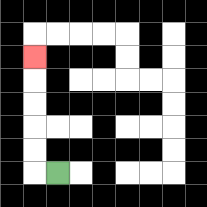{'start': '[2, 7]', 'end': '[1, 2]', 'path_directions': 'L,U,U,U,U,U', 'path_coordinates': '[[2, 7], [1, 7], [1, 6], [1, 5], [1, 4], [1, 3], [1, 2]]'}